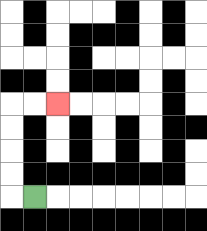{'start': '[1, 8]', 'end': '[2, 4]', 'path_directions': 'L,U,U,U,U,R,R', 'path_coordinates': '[[1, 8], [0, 8], [0, 7], [0, 6], [0, 5], [0, 4], [1, 4], [2, 4]]'}